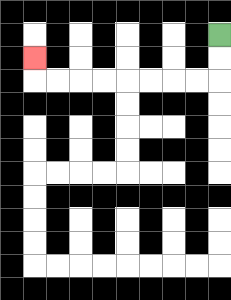{'start': '[9, 1]', 'end': '[1, 2]', 'path_directions': 'D,D,L,L,L,L,L,L,L,L,U', 'path_coordinates': '[[9, 1], [9, 2], [9, 3], [8, 3], [7, 3], [6, 3], [5, 3], [4, 3], [3, 3], [2, 3], [1, 3], [1, 2]]'}